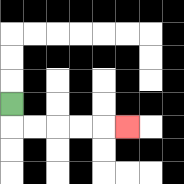{'start': '[0, 4]', 'end': '[5, 5]', 'path_directions': 'D,R,R,R,R,R', 'path_coordinates': '[[0, 4], [0, 5], [1, 5], [2, 5], [3, 5], [4, 5], [5, 5]]'}